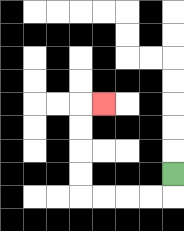{'start': '[7, 7]', 'end': '[4, 4]', 'path_directions': 'D,L,L,L,L,U,U,U,U,R', 'path_coordinates': '[[7, 7], [7, 8], [6, 8], [5, 8], [4, 8], [3, 8], [3, 7], [3, 6], [3, 5], [3, 4], [4, 4]]'}